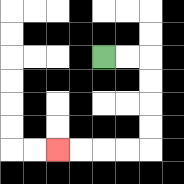{'start': '[4, 2]', 'end': '[2, 6]', 'path_directions': 'R,R,D,D,D,D,L,L,L,L', 'path_coordinates': '[[4, 2], [5, 2], [6, 2], [6, 3], [6, 4], [6, 5], [6, 6], [5, 6], [4, 6], [3, 6], [2, 6]]'}